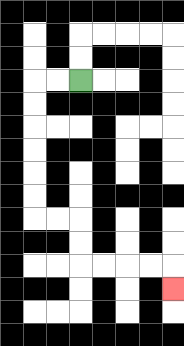{'start': '[3, 3]', 'end': '[7, 12]', 'path_directions': 'L,L,D,D,D,D,D,D,R,R,D,D,R,R,R,R,D', 'path_coordinates': '[[3, 3], [2, 3], [1, 3], [1, 4], [1, 5], [1, 6], [1, 7], [1, 8], [1, 9], [2, 9], [3, 9], [3, 10], [3, 11], [4, 11], [5, 11], [6, 11], [7, 11], [7, 12]]'}